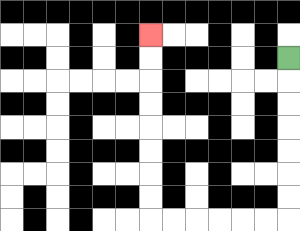{'start': '[12, 2]', 'end': '[6, 1]', 'path_directions': 'D,D,D,D,D,D,D,L,L,L,L,L,L,U,U,U,U,U,U,U,U', 'path_coordinates': '[[12, 2], [12, 3], [12, 4], [12, 5], [12, 6], [12, 7], [12, 8], [12, 9], [11, 9], [10, 9], [9, 9], [8, 9], [7, 9], [6, 9], [6, 8], [6, 7], [6, 6], [6, 5], [6, 4], [6, 3], [6, 2], [6, 1]]'}